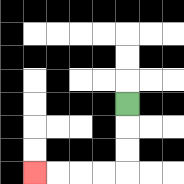{'start': '[5, 4]', 'end': '[1, 7]', 'path_directions': 'D,D,D,L,L,L,L', 'path_coordinates': '[[5, 4], [5, 5], [5, 6], [5, 7], [4, 7], [3, 7], [2, 7], [1, 7]]'}